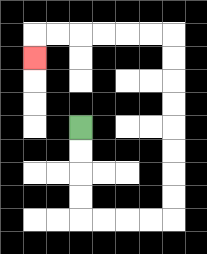{'start': '[3, 5]', 'end': '[1, 2]', 'path_directions': 'D,D,D,D,R,R,R,R,U,U,U,U,U,U,U,U,L,L,L,L,L,L,D', 'path_coordinates': '[[3, 5], [3, 6], [3, 7], [3, 8], [3, 9], [4, 9], [5, 9], [6, 9], [7, 9], [7, 8], [7, 7], [7, 6], [7, 5], [7, 4], [7, 3], [7, 2], [7, 1], [6, 1], [5, 1], [4, 1], [3, 1], [2, 1], [1, 1], [1, 2]]'}